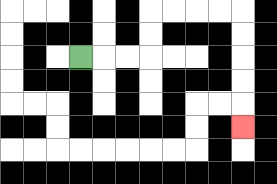{'start': '[3, 2]', 'end': '[10, 5]', 'path_directions': 'R,R,R,U,U,R,R,R,R,D,D,D,D,D', 'path_coordinates': '[[3, 2], [4, 2], [5, 2], [6, 2], [6, 1], [6, 0], [7, 0], [8, 0], [9, 0], [10, 0], [10, 1], [10, 2], [10, 3], [10, 4], [10, 5]]'}